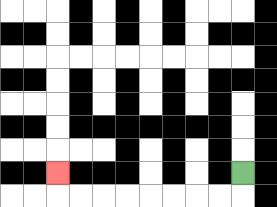{'start': '[10, 7]', 'end': '[2, 7]', 'path_directions': 'D,L,L,L,L,L,L,L,L,U', 'path_coordinates': '[[10, 7], [10, 8], [9, 8], [8, 8], [7, 8], [6, 8], [5, 8], [4, 8], [3, 8], [2, 8], [2, 7]]'}